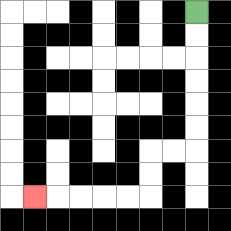{'start': '[8, 0]', 'end': '[1, 8]', 'path_directions': 'D,D,D,D,D,D,L,L,D,D,L,L,L,L,L', 'path_coordinates': '[[8, 0], [8, 1], [8, 2], [8, 3], [8, 4], [8, 5], [8, 6], [7, 6], [6, 6], [6, 7], [6, 8], [5, 8], [4, 8], [3, 8], [2, 8], [1, 8]]'}